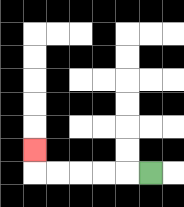{'start': '[6, 7]', 'end': '[1, 6]', 'path_directions': 'L,L,L,L,L,U', 'path_coordinates': '[[6, 7], [5, 7], [4, 7], [3, 7], [2, 7], [1, 7], [1, 6]]'}